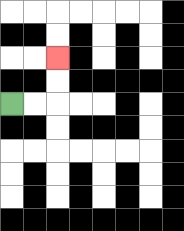{'start': '[0, 4]', 'end': '[2, 2]', 'path_directions': 'R,R,U,U', 'path_coordinates': '[[0, 4], [1, 4], [2, 4], [2, 3], [2, 2]]'}